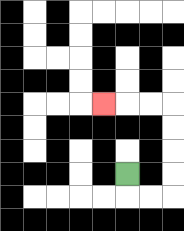{'start': '[5, 7]', 'end': '[4, 4]', 'path_directions': 'D,R,R,U,U,U,U,L,L,L', 'path_coordinates': '[[5, 7], [5, 8], [6, 8], [7, 8], [7, 7], [7, 6], [7, 5], [7, 4], [6, 4], [5, 4], [4, 4]]'}